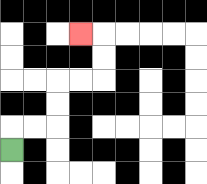{'start': '[0, 6]', 'end': '[3, 1]', 'path_directions': 'U,R,R,U,U,R,R,U,U,L', 'path_coordinates': '[[0, 6], [0, 5], [1, 5], [2, 5], [2, 4], [2, 3], [3, 3], [4, 3], [4, 2], [4, 1], [3, 1]]'}